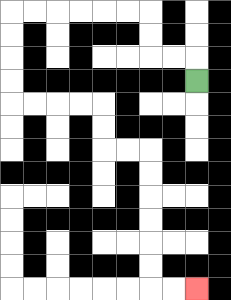{'start': '[8, 3]', 'end': '[8, 12]', 'path_directions': 'U,L,L,U,U,L,L,L,L,L,L,D,D,D,D,R,R,R,R,D,D,R,R,D,D,D,D,D,D,R,R', 'path_coordinates': '[[8, 3], [8, 2], [7, 2], [6, 2], [6, 1], [6, 0], [5, 0], [4, 0], [3, 0], [2, 0], [1, 0], [0, 0], [0, 1], [0, 2], [0, 3], [0, 4], [1, 4], [2, 4], [3, 4], [4, 4], [4, 5], [4, 6], [5, 6], [6, 6], [6, 7], [6, 8], [6, 9], [6, 10], [6, 11], [6, 12], [7, 12], [8, 12]]'}